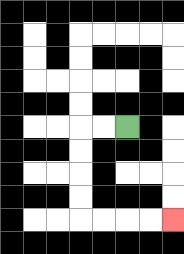{'start': '[5, 5]', 'end': '[7, 9]', 'path_directions': 'L,L,D,D,D,D,R,R,R,R', 'path_coordinates': '[[5, 5], [4, 5], [3, 5], [3, 6], [3, 7], [3, 8], [3, 9], [4, 9], [5, 9], [6, 9], [7, 9]]'}